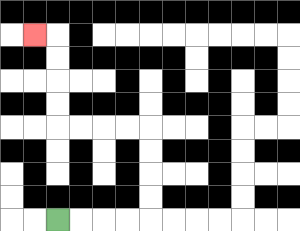{'start': '[2, 9]', 'end': '[1, 1]', 'path_directions': 'R,R,R,R,U,U,U,U,L,L,L,L,U,U,U,U,L', 'path_coordinates': '[[2, 9], [3, 9], [4, 9], [5, 9], [6, 9], [6, 8], [6, 7], [6, 6], [6, 5], [5, 5], [4, 5], [3, 5], [2, 5], [2, 4], [2, 3], [2, 2], [2, 1], [1, 1]]'}